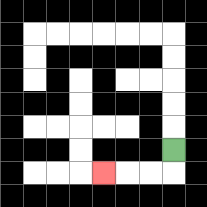{'start': '[7, 6]', 'end': '[4, 7]', 'path_directions': 'D,L,L,L', 'path_coordinates': '[[7, 6], [7, 7], [6, 7], [5, 7], [4, 7]]'}